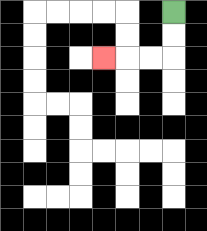{'start': '[7, 0]', 'end': '[4, 2]', 'path_directions': 'D,D,L,L,L', 'path_coordinates': '[[7, 0], [7, 1], [7, 2], [6, 2], [5, 2], [4, 2]]'}